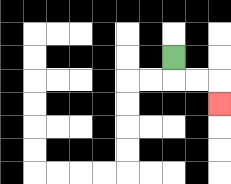{'start': '[7, 2]', 'end': '[9, 4]', 'path_directions': 'D,R,R,D', 'path_coordinates': '[[7, 2], [7, 3], [8, 3], [9, 3], [9, 4]]'}